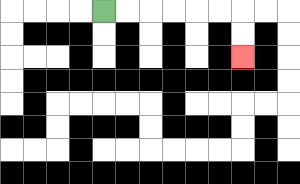{'start': '[4, 0]', 'end': '[10, 2]', 'path_directions': 'R,R,R,R,R,R,D,D', 'path_coordinates': '[[4, 0], [5, 0], [6, 0], [7, 0], [8, 0], [9, 0], [10, 0], [10, 1], [10, 2]]'}